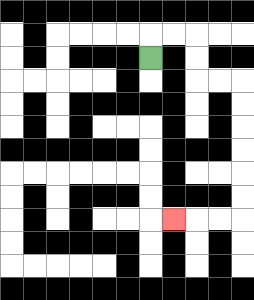{'start': '[6, 2]', 'end': '[7, 9]', 'path_directions': 'U,R,R,D,D,R,R,D,D,D,D,D,D,L,L,L', 'path_coordinates': '[[6, 2], [6, 1], [7, 1], [8, 1], [8, 2], [8, 3], [9, 3], [10, 3], [10, 4], [10, 5], [10, 6], [10, 7], [10, 8], [10, 9], [9, 9], [8, 9], [7, 9]]'}